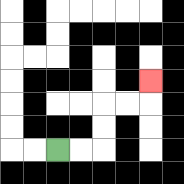{'start': '[2, 6]', 'end': '[6, 3]', 'path_directions': 'R,R,U,U,R,R,U', 'path_coordinates': '[[2, 6], [3, 6], [4, 6], [4, 5], [4, 4], [5, 4], [6, 4], [6, 3]]'}